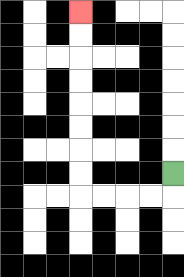{'start': '[7, 7]', 'end': '[3, 0]', 'path_directions': 'D,L,L,L,L,U,U,U,U,U,U,U,U', 'path_coordinates': '[[7, 7], [7, 8], [6, 8], [5, 8], [4, 8], [3, 8], [3, 7], [3, 6], [3, 5], [3, 4], [3, 3], [3, 2], [3, 1], [3, 0]]'}